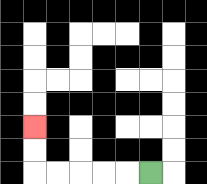{'start': '[6, 7]', 'end': '[1, 5]', 'path_directions': 'L,L,L,L,L,U,U', 'path_coordinates': '[[6, 7], [5, 7], [4, 7], [3, 7], [2, 7], [1, 7], [1, 6], [1, 5]]'}